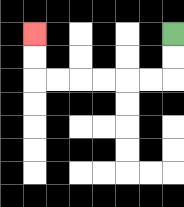{'start': '[7, 1]', 'end': '[1, 1]', 'path_directions': 'D,D,L,L,L,L,L,L,U,U', 'path_coordinates': '[[7, 1], [7, 2], [7, 3], [6, 3], [5, 3], [4, 3], [3, 3], [2, 3], [1, 3], [1, 2], [1, 1]]'}